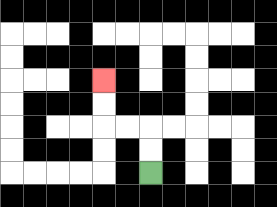{'start': '[6, 7]', 'end': '[4, 3]', 'path_directions': 'U,U,L,L,U,U', 'path_coordinates': '[[6, 7], [6, 6], [6, 5], [5, 5], [4, 5], [4, 4], [4, 3]]'}